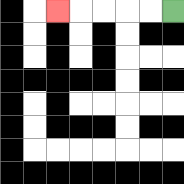{'start': '[7, 0]', 'end': '[2, 0]', 'path_directions': 'L,L,L,L,L', 'path_coordinates': '[[7, 0], [6, 0], [5, 0], [4, 0], [3, 0], [2, 0]]'}